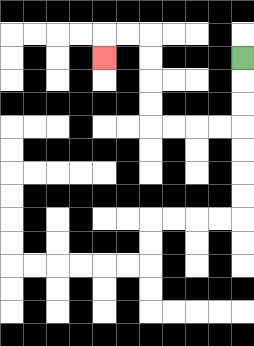{'start': '[10, 2]', 'end': '[4, 2]', 'path_directions': 'D,D,D,L,L,L,L,U,U,U,U,L,L,D', 'path_coordinates': '[[10, 2], [10, 3], [10, 4], [10, 5], [9, 5], [8, 5], [7, 5], [6, 5], [6, 4], [6, 3], [6, 2], [6, 1], [5, 1], [4, 1], [4, 2]]'}